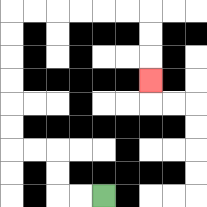{'start': '[4, 8]', 'end': '[6, 3]', 'path_directions': 'L,L,U,U,L,L,U,U,U,U,U,U,R,R,R,R,R,R,D,D,D', 'path_coordinates': '[[4, 8], [3, 8], [2, 8], [2, 7], [2, 6], [1, 6], [0, 6], [0, 5], [0, 4], [0, 3], [0, 2], [0, 1], [0, 0], [1, 0], [2, 0], [3, 0], [4, 0], [5, 0], [6, 0], [6, 1], [6, 2], [6, 3]]'}